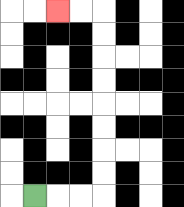{'start': '[1, 8]', 'end': '[2, 0]', 'path_directions': 'R,R,R,U,U,U,U,U,U,U,U,L,L', 'path_coordinates': '[[1, 8], [2, 8], [3, 8], [4, 8], [4, 7], [4, 6], [4, 5], [4, 4], [4, 3], [4, 2], [4, 1], [4, 0], [3, 0], [2, 0]]'}